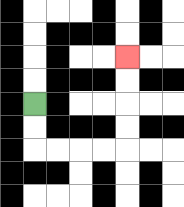{'start': '[1, 4]', 'end': '[5, 2]', 'path_directions': 'D,D,R,R,R,R,U,U,U,U', 'path_coordinates': '[[1, 4], [1, 5], [1, 6], [2, 6], [3, 6], [4, 6], [5, 6], [5, 5], [5, 4], [5, 3], [5, 2]]'}